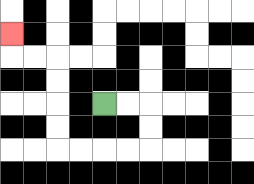{'start': '[4, 4]', 'end': '[0, 1]', 'path_directions': 'R,R,D,D,L,L,L,L,U,U,U,U,L,L,U', 'path_coordinates': '[[4, 4], [5, 4], [6, 4], [6, 5], [6, 6], [5, 6], [4, 6], [3, 6], [2, 6], [2, 5], [2, 4], [2, 3], [2, 2], [1, 2], [0, 2], [0, 1]]'}